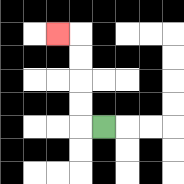{'start': '[4, 5]', 'end': '[2, 1]', 'path_directions': 'L,U,U,U,U,L', 'path_coordinates': '[[4, 5], [3, 5], [3, 4], [3, 3], [3, 2], [3, 1], [2, 1]]'}